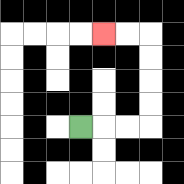{'start': '[3, 5]', 'end': '[4, 1]', 'path_directions': 'R,R,R,U,U,U,U,L,L', 'path_coordinates': '[[3, 5], [4, 5], [5, 5], [6, 5], [6, 4], [6, 3], [6, 2], [6, 1], [5, 1], [4, 1]]'}